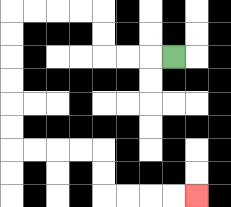{'start': '[7, 2]', 'end': '[8, 8]', 'path_directions': 'L,L,L,U,U,L,L,L,L,D,D,D,D,D,D,R,R,R,R,D,D,R,R,R,R', 'path_coordinates': '[[7, 2], [6, 2], [5, 2], [4, 2], [4, 1], [4, 0], [3, 0], [2, 0], [1, 0], [0, 0], [0, 1], [0, 2], [0, 3], [0, 4], [0, 5], [0, 6], [1, 6], [2, 6], [3, 6], [4, 6], [4, 7], [4, 8], [5, 8], [6, 8], [7, 8], [8, 8]]'}